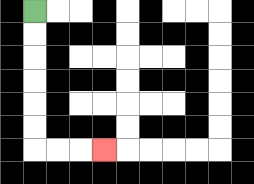{'start': '[1, 0]', 'end': '[4, 6]', 'path_directions': 'D,D,D,D,D,D,R,R,R', 'path_coordinates': '[[1, 0], [1, 1], [1, 2], [1, 3], [1, 4], [1, 5], [1, 6], [2, 6], [3, 6], [4, 6]]'}